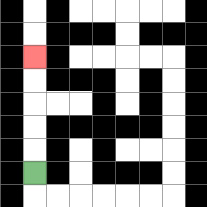{'start': '[1, 7]', 'end': '[1, 2]', 'path_directions': 'U,U,U,U,U', 'path_coordinates': '[[1, 7], [1, 6], [1, 5], [1, 4], [1, 3], [1, 2]]'}